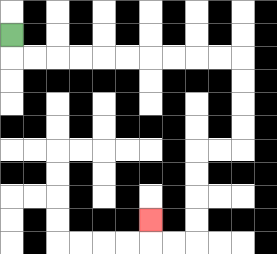{'start': '[0, 1]', 'end': '[6, 9]', 'path_directions': 'D,R,R,R,R,R,R,R,R,R,R,D,D,D,D,L,L,D,D,D,D,L,L,U', 'path_coordinates': '[[0, 1], [0, 2], [1, 2], [2, 2], [3, 2], [4, 2], [5, 2], [6, 2], [7, 2], [8, 2], [9, 2], [10, 2], [10, 3], [10, 4], [10, 5], [10, 6], [9, 6], [8, 6], [8, 7], [8, 8], [8, 9], [8, 10], [7, 10], [6, 10], [6, 9]]'}